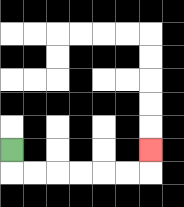{'start': '[0, 6]', 'end': '[6, 6]', 'path_directions': 'D,R,R,R,R,R,R,U', 'path_coordinates': '[[0, 6], [0, 7], [1, 7], [2, 7], [3, 7], [4, 7], [5, 7], [6, 7], [6, 6]]'}